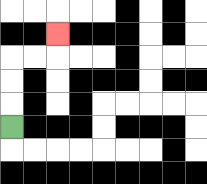{'start': '[0, 5]', 'end': '[2, 1]', 'path_directions': 'U,U,U,R,R,U', 'path_coordinates': '[[0, 5], [0, 4], [0, 3], [0, 2], [1, 2], [2, 2], [2, 1]]'}